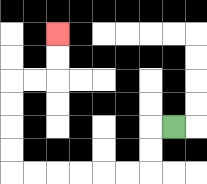{'start': '[7, 5]', 'end': '[2, 1]', 'path_directions': 'L,D,D,L,L,L,L,L,L,U,U,U,U,R,R,U,U', 'path_coordinates': '[[7, 5], [6, 5], [6, 6], [6, 7], [5, 7], [4, 7], [3, 7], [2, 7], [1, 7], [0, 7], [0, 6], [0, 5], [0, 4], [0, 3], [1, 3], [2, 3], [2, 2], [2, 1]]'}